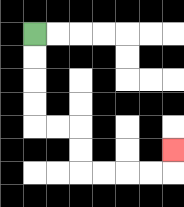{'start': '[1, 1]', 'end': '[7, 6]', 'path_directions': 'D,D,D,D,R,R,D,D,R,R,R,R,U', 'path_coordinates': '[[1, 1], [1, 2], [1, 3], [1, 4], [1, 5], [2, 5], [3, 5], [3, 6], [3, 7], [4, 7], [5, 7], [6, 7], [7, 7], [7, 6]]'}